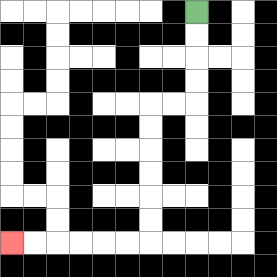{'start': '[8, 0]', 'end': '[0, 10]', 'path_directions': 'D,D,D,D,L,L,D,D,D,D,D,D,L,L,L,L,L,L', 'path_coordinates': '[[8, 0], [8, 1], [8, 2], [8, 3], [8, 4], [7, 4], [6, 4], [6, 5], [6, 6], [6, 7], [6, 8], [6, 9], [6, 10], [5, 10], [4, 10], [3, 10], [2, 10], [1, 10], [0, 10]]'}